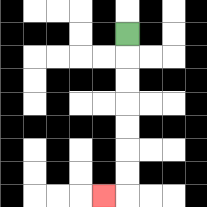{'start': '[5, 1]', 'end': '[4, 8]', 'path_directions': 'D,D,D,D,D,D,D,L', 'path_coordinates': '[[5, 1], [5, 2], [5, 3], [5, 4], [5, 5], [5, 6], [5, 7], [5, 8], [4, 8]]'}